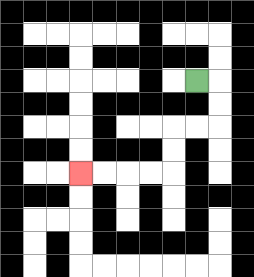{'start': '[8, 3]', 'end': '[3, 7]', 'path_directions': 'R,D,D,L,L,D,D,L,L,L,L', 'path_coordinates': '[[8, 3], [9, 3], [9, 4], [9, 5], [8, 5], [7, 5], [7, 6], [7, 7], [6, 7], [5, 7], [4, 7], [3, 7]]'}